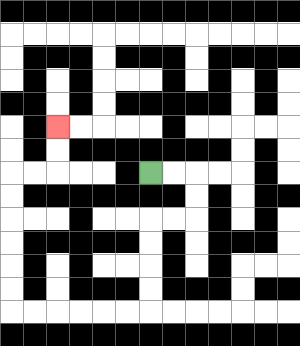{'start': '[6, 7]', 'end': '[2, 5]', 'path_directions': 'R,R,D,D,L,L,D,D,D,D,L,L,L,L,L,L,U,U,U,U,U,U,R,R,U,U', 'path_coordinates': '[[6, 7], [7, 7], [8, 7], [8, 8], [8, 9], [7, 9], [6, 9], [6, 10], [6, 11], [6, 12], [6, 13], [5, 13], [4, 13], [3, 13], [2, 13], [1, 13], [0, 13], [0, 12], [0, 11], [0, 10], [0, 9], [0, 8], [0, 7], [1, 7], [2, 7], [2, 6], [2, 5]]'}